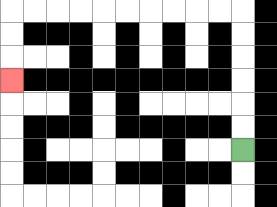{'start': '[10, 6]', 'end': '[0, 3]', 'path_directions': 'U,U,U,U,U,U,L,L,L,L,L,L,L,L,L,L,D,D,D', 'path_coordinates': '[[10, 6], [10, 5], [10, 4], [10, 3], [10, 2], [10, 1], [10, 0], [9, 0], [8, 0], [7, 0], [6, 0], [5, 0], [4, 0], [3, 0], [2, 0], [1, 0], [0, 0], [0, 1], [0, 2], [0, 3]]'}